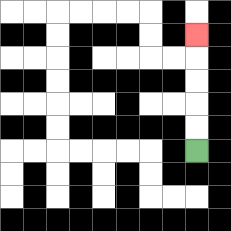{'start': '[8, 6]', 'end': '[8, 1]', 'path_directions': 'U,U,U,U,U', 'path_coordinates': '[[8, 6], [8, 5], [8, 4], [8, 3], [8, 2], [8, 1]]'}